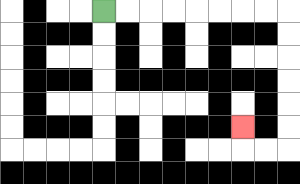{'start': '[4, 0]', 'end': '[10, 5]', 'path_directions': 'R,R,R,R,R,R,R,R,D,D,D,D,D,D,L,L,U', 'path_coordinates': '[[4, 0], [5, 0], [6, 0], [7, 0], [8, 0], [9, 0], [10, 0], [11, 0], [12, 0], [12, 1], [12, 2], [12, 3], [12, 4], [12, 5], [12, 6], [11, 6], [10, 6], [10, 5]]'}